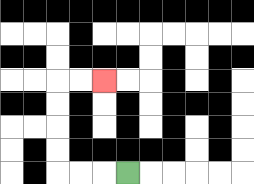{'start': '[5, 7]', 'end': '[4, 3]', 'path_directions': 'L,L,L,U,U,U,U,R,R', 'path_coordinates': '[[5, 7], [4, 7], [3, 7], [2, 7], [2, 6], [2, 5], [2, 4], [2, 3], [3, 3], [4, 3]]'}